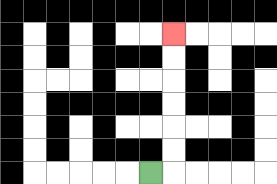{'start': '[6, 7]', 'end': '[7, 1]', 'path_directions': 'R,U,U,U,U,U,U', 'path_coordinates': '[[6, 7], [7, 7], [7, 6], [7, 5], [7, 4], [7, 3], [7, 2], [7, 1]]'}